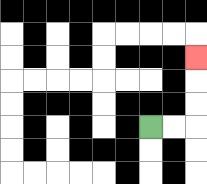{'start': '[6, 5]', 'end': '[8, 2]', 'path_directions': 'R,R,U,U,U', 'path_coordinates': '[[6, 5], [7, 5], [8, 5], [8, 4], [8, 3], [8, 2]]'}